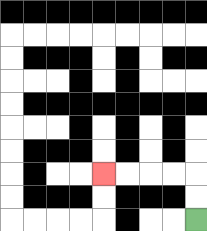{'start': '[8, 9]', 'end': '[4, 7]', 'path_directions': 'U,U,L,L,L,L', 'path_coordinates': '[[8, 9], [8, 8], [8, 7], [7, 7], [6, 7], [5, 7], [4, 7]]'}